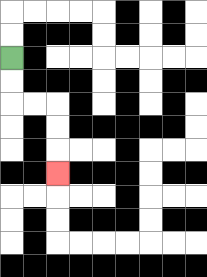{'start': '[0, 2]', 'end': '[2, 7]', 'path_directions': 'D,D,R,R,D,D,D', 'path_coordinates': '[[0, 2], [0, 3], [0, 4], [1, 4], [2, 4], [2, 5], [2, 6], [2, 7]]'}